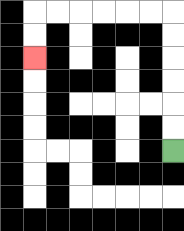{'start': '[7, 6]', 'end': '[1, 2]', 'path_directions': 'U,U,U,U,U,U,L,L,L,L,L,L,D,D', 'path_coordinates': '[[7, 6], [7, 5], [7, 4], [7, 3], [7, 2], [7, 1], [7, 0], [6, 0], [5, 0], [4, 0], [3, 0], [2, 0], [1, 0], [1, 1], [1, 2]]'}